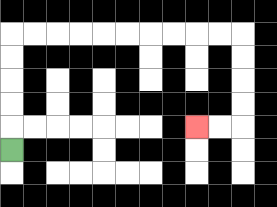{'start': '[0, 6]', 'end': '[8, 5]', 'path_directions': 'U,U,U,U,U,R,R,R,R,R,R,R,R,R,R,D,D,D,D,L,L', 'path_coordinates': '[[0, 6], [0, 5], [0, 4], [0, 3], [0, 2], [0, 1], [1, 1], [2, 1], [3, 1], [4, 1], [5, 1], [6, 1], [7, 1], [8, 1], [9, 1], [10, 1], [10, 2], [10, 3], [10, 4], [10, 5], [9, 5], [8, 5]]'}